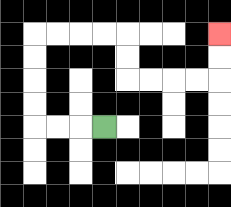{'start': '[4, 5]', 'end': '[9, 1]', 'path_directions': 'L,L,L,U,U,U,U,R,R,R,R,D,D,R,R,R,R,U,U', 'path_coordinates': '[[4, 5], [3, 5], [2, 5], [1, 5], [1, 4], [1, 3], [1, 2], [1, 1], [2, 1], [3, 1], [4, 1], [5, 1], [5, 2], [5, 3], [6, 3], [7, 3], [8, 3], [9, 3], [9, 2], [9, 1]]'}